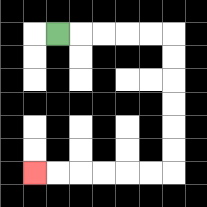{'start': '[2, 1]', 'end': '[1, 7]', 'path_directions': 'R,R,R,R,R,D,D,D,D,D,D,L,L,L,L,L,L', 'path_coordinates': '[[2, 1], [3, 1], [4, 1], [5, 1], [6, 1], [7, 1], [7, 2], [7, 3], [7, 4], [7, 5], [7, 6], [7, 7], [6, 7], [5, 7], [4, 7], [3, 7], [2, 7], [1, 7]]'}